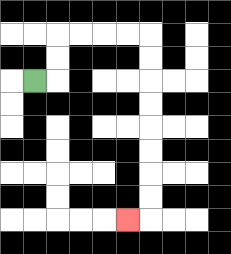{'start': '[1, 3]', 'end': '[5, 9]', 'path_directions': 'R,U,U,R,R,R,R,D,D,D,D,D,D,D,D,L', 'path_coordinates': '[[1, 3], [2, 3], [2, 2], [2, 1], [3, 1], [4, 1], [5, 1], [6, 1], [6, 2], [6, 3], [6, 4], [6, 5], [6, 6], [6, 7], [6, 8], [6, 9], [5, 9]]'}